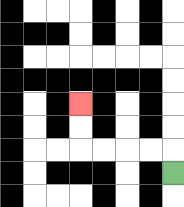{'start': '[7, 7]', 'end': '[3, 4]', 'path_directions': 'U,L,L,L,L,U,U', 'path_coordinates': '[[7, 7], [7, 6], [6, 6], [5, 6], [4, 6], [3, 6], [3, 5], [3, 4]]'}